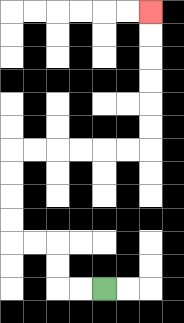{'start': '[4, 12]', 'end': '[6, 0]', 'path_directions': 'L,L,U,U,L,L,U,U,U,U,R,R,R,R,R,R,U,U,U,U,U,U', 'path_coordinates': '[[4, 12], [3, 12], [2, 12], [2, 11], [2, 10], [1, 10], [0, 10], [0, 9], [0, 8], [0, 7], [0, 6], [1, 6], [2, 6], [3, 6], [4, 6], [5, 6], [6, 6], [6, 5], [6, 4], [6, 3], [6, 2], [6, 1], [6, 0]]'}